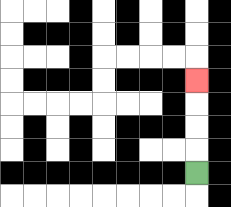{'start': '[8, 7]', 'end': '[8, 3]', 'path_directions': 'U,U,U,U', 'path_coordinates': '[[8, 7], [8, 6], [8, 5], [8, 4], [8, 3]]'}